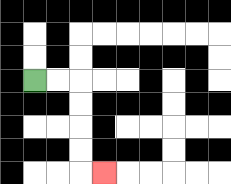{'start': '[1, 3]', 'end': '[4, 7]', 'path_directions': 'R,R,D,D,D,D,R', 'path_coordinates': '[[1, 3], [2, 3], [3, 3], [3, 4], [3, 5], [3, 6], [3, 7], [4, 7]]'}